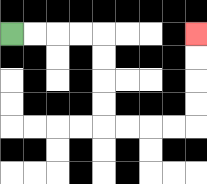{'start': '[0, 1]', 'end': '[8, 1]', 'path_directions': 'R,R,R,R,D,D,D,D,R,R,R,R,U,U,U,U', 'path_coordinates': '[[0, 1], [1, 1], [2, 1], [3, 1], [4, 1], [4, 2], [4, 3], [4, 4], [4, 5], [5, 5], [6, 5], [7, 5], [8, 5], [8, 4], [8, 3], [8, 2], [8, 1]]'}